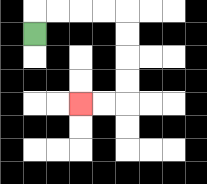{'start': '[1, 1]', 'end': '[3, 4]', 'path_directions': 'U,R,R,R,R,D,D,D,D,L,L', 'path_coordinates': '[[1, 1], [1, 0], [2, 0], [3, 0], [4, 0], [5, 0], [5, 1], [5, 2], [5, 3], [5, 4], [4, 4], [3, 4]]'}